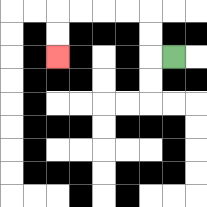{'start': '[7, 2]', 'end': '[2, 2]', 'path_directions': 'L,U,U,L,L,L,L,D,D', 'path_coordinates': '[[7, 2], [6, 2], [6, 1], [6, 0], [5, 0], [4, 0], [3, 0], [2, 0], [2, 1], [2, 2]]'}